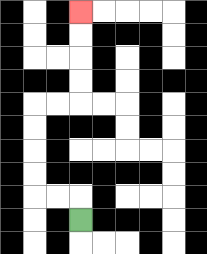{'start': '[3, 9]', 'end': '[3, 0]', 'path_directions': 'U,L,L,U,U,U,U,R,R,U,U,U,U', 'path_coordinates': '[[3, 9], [3, 8], [2, 8], [1, 8], [1, 7], [1, 6], [1, 5], [1, 4], [2, 4], [3, 4], [3, 3], [3, 2], [3, 1], [3, 0]]'}